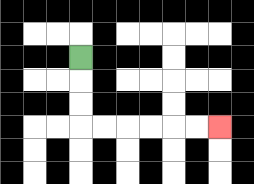{'start': '[3, 2]', 'end': '[9, 5]', 'path_directions': 'D,D,D,R,R,R,R,R,R', 'path_coordinates': '[[3, 2], [3, 3], [3, 4], [3, 5], [4, 5], [5, 5], [6, 5], [7, 5], [8, 5], [9, 5]]'}